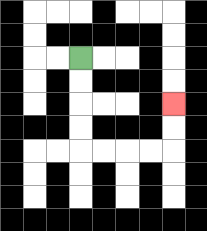{'start': '[3, 2]', 'end': '[7, 4]', 'path_directions': 'D,D,D,D,R,R,R,R,U,U', 'path_coordinates': '[[3, 2], [3, 3], [3, 4], [3, 5], [3, 6], [4, 6], [5, 6], [6, 6], [7, 6], [7, 5], [7, 4]]'}